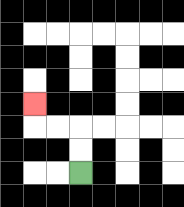{'start': '[3, 7]', 'end': '[1, 4]', 'path_directions': 'U,U,L,L,U', 'path_coordinates': '[[3, 7], [3, 6], [3, 5], [2, 5], [1, 5], [1, 4]]'}